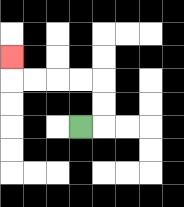{'start': '[3, 5]', 'end': '[0, 2]', 'path_directions': 'R,U,U,L,L,L,L,U', 'path_coordinates': '[[3, 5], [4, 5], [4, 4], [4, 3], [3, 3], [2, 3], [1, 3], [0, 3], [0, 2]]'}